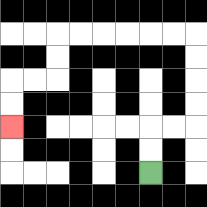{'start': '[6, 7]', 'end': '[0, 5]', 'path_directions': 'U,U,R,R,U,U,U,U,L,L,L,L,L,L,D,D,L,L,D,D', 'path_coordinates': '[[6, 7], [6, 6], [6, 5], [7, 5], [8, 5], [8, 4], [8, 3], [8, 2], [8, 1], [7, 1], [6, 1], [5, 1], [4, 1], [3, 1], [2, 1], [2, 2], [2, 3], [1, 3], [0, 3], [0, 4], [0, 5]]'}